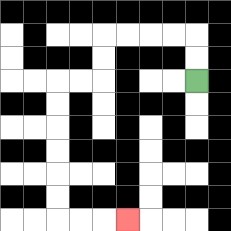{'start': '[8, 3]', 'end': '[5, 9]', 'path_directions': 'U,U,L,L,L,L,D,D,L,L,D,D,D,D,D,D,R,R,R', 'path_coordinates': '[[8, 3], [8, 2], [8, 1], [7, 1], [6, 1], [5, 1], [4, 1], [4, 2], [4, 3], [3, 3], [2, 3], [2, 4], [2, 5], [2, 6], [2, 7], [2, 8], [2, 9], [3, 9], [4, 9], [5, 9]]'}